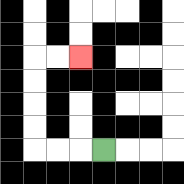{'start': '[4, 6]', 'end': '[3, 2]', 'path_directions': 'L,L,L,U,U,U,U,R,R', 'path_coordinates': '[[4, 6], [3, 6], [2, 6], [1, 6], [1, 5], [1, 4], [1, 3], [1, 2], [2, 2], [3, 2]]'}